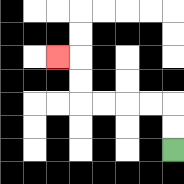{'start': '[7, 6]', 'end': '[2, 2]', 'path_directions': 'U,U,L,L,L,L,U,U,L', 'path_coordinates': '[[7, 6], [7, 5], [7, 4], [6, 4], [5, 4], [4, 4], [3, 4], [3, 3], [3, 2], [2, 2]]'}